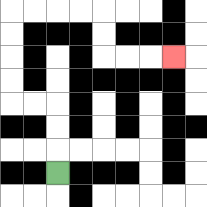{'start': '[2, 7]', 'end': '[7, 2]', 'path_directions': 'U,U,U,L,L,U,U,U,U,R,R,R,R,D,D,R,R,R', 'path_coordinates': '[[2, 7], [2, 6], [2, 5], [2, 4], [1, 4], [0, 4], [0, 3], [0, 2], [0, 1], [0, 0], [1, 0], [2, 0], [3, 0], [4, 0], [4, 1], [4, 2], [5, 2], [6, 2], [7, 2]]'}